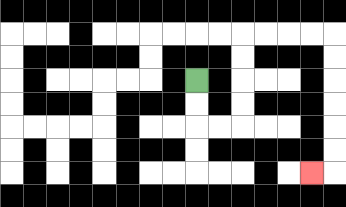{'start': '[8, 3]', 'end': '[13, 7]', 'path_directions': 'D,D,R,R,U,U,U,U,R,R,R,R,D,D,D,D,D,D,L', 'path_coordinates': '[[8, 3], [8, 4], [8, 5], [9, 5], [10, 5], [10, 4], [10, 3], [10, 2], [10, 1], [11, 1], [12, 1], [13, 1], [14, 1], [14, 2], [14, 3], [14, 4], [14, 5], [14, 6], [14, 7], [13, 7]]'}